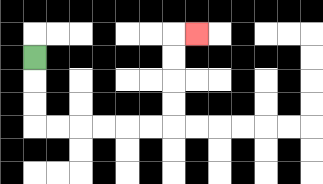{'start': '[1, 2]', 'end': '[8, 1]', 'path_directions': 'D,D,D,R,R,R,R,R,R,U,U,U,U,R', 'path_coordinates': '[[1, 2], [1, 3], [1, 4], [1, 5], [2, 5], [3, 5], [4, 5], [5, 5], [6, 5], [7, 5], [7, 4], [7, 3], [7, 2], [7, 1], [8, 1]]'}